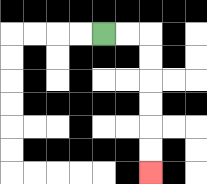{'start': '[4, 1]', 'end': '[6, 7]', 'path_directions': 'R,R,D,D,D,D,D,D', 'path_coordinates': '[[4, 1], [5, 1], [6, 1], [6, 2], [6, 3], [6, 4], [6, 5], [6, 6], [6, 7]]'}